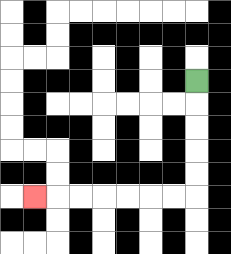{'start': '[8, 3]', 'end': '[1, 8]', 'path_directions': 'D,D,D,D,D,L,L,L,L,L,L,L', 'path_coordinates': '[[8, 3], [8, 4], [8, 5], [8, 6], [8, 7], [8, 8], [7, 8], [6, 8], [5, 8], [4, 8], [3, 8], [2, 8], [1, 8]]'}